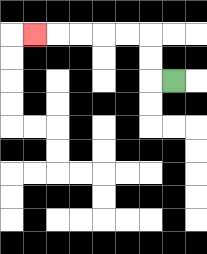{'start': '[7, 3]', 'end': '[1, 1]', 'path_directions': 'L,U,U,L,L,L,L,L', 'path_coordinates': '[[7, 3], [6, 3], [6, 2], [6, 1], [5, 1], [4, 1], [3, 1], [2, 1], [1, 1]]'}